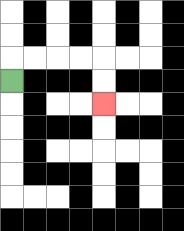{'start': '[0, 3]', 'end': '[4, 4]', 'path_directions': 'U,R,R,R,R,D,D', 'path_coordinates': '[[0, 3], [0, 2], [1, 2], [2, 2], [3, 2], [4, 2], [4, 3], [4, 4]]'}